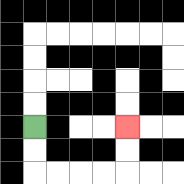{'start': '[1, 5]', 'end': '[5, 5]', 'path_directions': 'D,D,R,R,R,R,U,U', 'path_coordinates': '[[1, 5], [1, 6], [1, 7], [2, 7], [3, 7], [4, 7], [5, 7], [5, 6], [5, 5]]'}